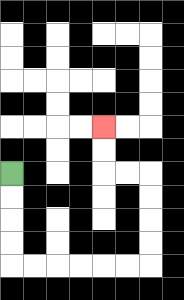{'start': '[0, 7]', 'end': '[4, 5]', 'path_directions': 'D,D,D,D,R,R,R,R,R,R,U,U,U,U,L,L,U,U', 'path_coordinates': '[[0, 7], [0, 8], [0, 9], [0, 10], [0, 11], [1, 11], [2, 11], [3, 11], [4, 11], [5, 11], [6, 11], [6, 10], [6, 9], [6, 8], [6, 7], [5, 7], [4, 7], [4, 6], [4, 5]]'}